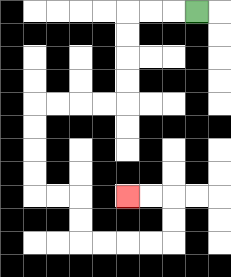{'start': '[8, 0]', 'end': '[5, 8]', 'path_directions': 'L,L,L,D,D,D,D,L,L,L,L,D,D,D,D,R,R,D,D,R,R,R,R,U,U,L,L', 'path_coordinates': '[[8, 0], [7, 0], [6, 0], [5, 0], [5, 1], [5, 2], [5, 3], [5, 4], [4, 4], [3, 4], [2, 4], [1, 4], [1, 5], [1, 6], [1, 7], [1, 8], [2, 8], [3, 8], [3, 9], [3, 10], [4, 10], [5, 10], [6, 10], [7, 10], [7, 9], [7, 8], [6, 8], [5, 8]]'}